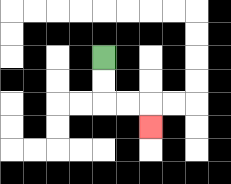{'start': '[4, 2]', 'end': '[6, 5]', 'path_directions': 'D,D,R,R,D', 'path_coordinates': '[[4, 2], [4, 3], [4, 4], [5, 4], [6, 4], [6, 5]]'}